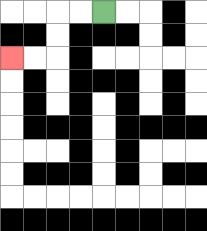{'start': '[4, 0]', 'end': '[0, 2]', 'path_directions': 'L,L,D,D,L,L', 'path_coordinates': '[[4, 0], [3, 0], [2, 0], [2, 1], [2, 2], [1, 2], [0, 2]]'}